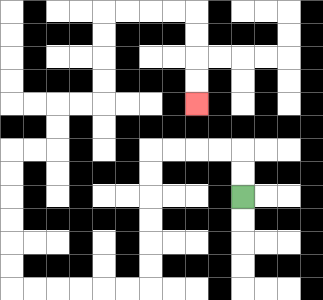{'start': '[10, 8]', 'end': '[8, 4]', 'path_directions': 'U,U,L,L,L,L,D,D,D,D,D,D,L,L,L,L,L,L,U,U,U,U,U,U,R,R,U,U,R,R,U,U,U,U,R,R,R,R,D,D,D,D', 'path_coordinates': '[[10, 8], [10, 7], [10, 6], [9, 6], [8, 6], [7, 6], [6, 6], [6, 7], [6, 8], [6, 9], [6, 10], [6, 11], [6, 12], [5, 12], [4, 12], [3, 12], [2, 12], [1, 12], [0, 12], [0, 11], [0, 10], [0, 9], [0, 8], [0, 7], [0, 6], [1, 6], [2, 6], [2, 5], [2, 4], [3, 4], [4, 4], [4, 3], [4, 2], [4, 1], [4, 0], [5, 0], [6, 0], [7, 0], [8, 0], [8, 1], [8, 2], [8, 3], [8, 4]]'}